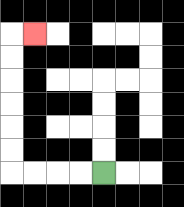{'start': '[4, 7]', 'end': '[1, 1]', 'path_directions': 'L,L,L,L,U,U,U,U,U,U,R', 'path_coordinates': '[[4, 7], [3, 7], [2, 7], [1, 7], [0, 7], [0, 6], [0, 5], [0, 4], [0, 3], [0, 2], [0, 1], [1, 1]]'}